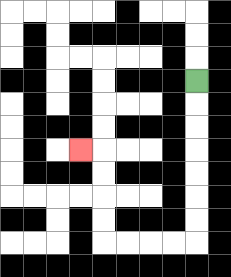{'start': '[8, 3]', 'end': '[3, 6]', 'path_directions': 'D,D,D,D,D,D,D,L,L,L,L,U,U,U,U,L', 'path_coordinates': '[[8, 3], [8, 4], [8, 5], [8, 6], [8, 7], [8, 8], [8, 9], [8, 10], [7, 10], [6, 10], [5, 10], [4, 10], [4, 9], [4, 8], [4, 7], [4, 6], [3, 6]]'}